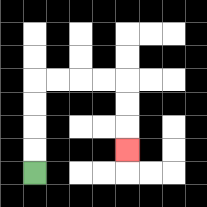{'start': '[1, 7]', 'end': '[5, 6]', 'path_directions': 'U,U,U,U,R,R,R,R,D,D,D', 'path_coordinates': '[[1, 7], [1, 6], [1, 5], [1, 4], [1, 3], [2, 3], [3, 3], [4, 3], [5, 3], [5, 4], [5, 5], [5, 6]]'}